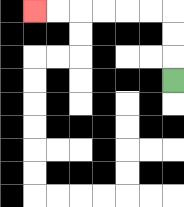{'start': '[7, 3]', 'end': '[1, 0]', 'path_directions': 'U,U,U,L,L,L,L,L,L', 'path_coordinates': '[[7, 3], [7, 2], [7, 1], [7, 0], [6, 0], [5, 0], [4, 0], [3, 0], [2, 0], [1, 0]]'}